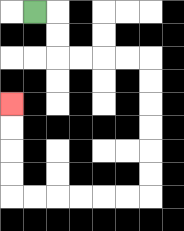{'start': '[1, 0]', 'end': '[0, 4]', 'path_directions': 'R,D,D,R,R,R,R,D,D,D,D,D,D,L,L,L,L,L,L,U,U,U,U', 'path_coordinates': '[[1, 0], [2, 0], [2, 1], [2, 2], [3, 2], [4, 2], [5, 2], [6, 2], [6, 3], [6, 4], [6, 5], [6, 6], [6, 7], [6, 8], [5, 8], [4, 8], [3, 8], [2, 8], [1, 8], [0, 8], [0, 7], [0, 6], [0, 5], [0, 4]]'}